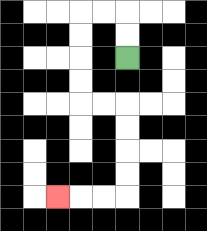{'start': '[5, 2]', 'end': '[2, 8]', 'path_directions': 'U,U,L,L,D,D,D,D,R,R,D,D,D,D,L,L,L', 'path_coordinates': '[[5, 2], [5, 1], [5, 0], [4, 0], [3, 0], [3, 1], [3, 2], [3, 3], [3, 4], [4, 4], [5, 4], [5, 5], [5, 6], [5, 7], [5, 8], [4, 8], [3, 8], [2, 8]]'}